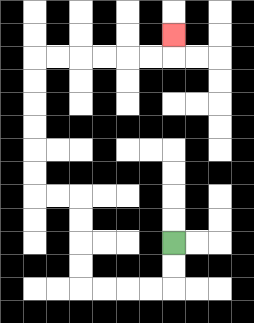{'start': '[7, 10]', 'end': '[7, 1]', 'path_directions': 'D,D,L,L,L,L,U,U,U,U,L,L,U,U,U,U,U,U,R,R,R,R,R,R,U', 'path_coordinates': '[[7, 10], [7, 11], [7, 12], [6, 12], [5, 12], [4, 12], [3, 12], [3, 11], [3, 10], [3, 9], [3, 8], [2, 8], [1, 8], [1, 7], [1, 6], [1, 5], [1, 4], [1, 3], [1, 2], [2, 2], [3, 2], [4, 2], [5, 2], [6, 2], [7, 2], [7, 1]]'}